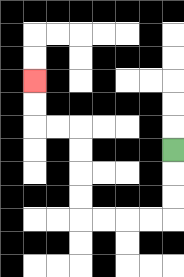{'start': '[7, 6]', 'end': '[1, 3]', 'path_directions': 'D,D,D,L,L,L,L,U,U,U,U,L,L,U,U', 'path_coordinates': '[[7, 6], [7, 7], [7, 8], [7, 9], [6, 9], [5, 9], [4, 9], [3, 9], [3, 8], [3, 7], [3, 6], [3, 5], [2, 5], [1, 5], [1, 4], [1, 3]]'}